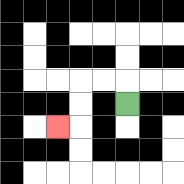{'start': '[5, 4]', 'end': '[2, 5]', 'path_directions': 'U,L,L,D,D,L', 'path_coordinates': '[[5, 4], [5, 3], [4, 3], [3, 3], [3, 4], [3, 5], [2, 5]]'}